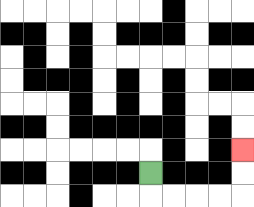{'start': '[6, 7]', 'end': '[10, 6]', 'path_directions': 'D,R,R,R,R,U,U', 'path_coordinates': '[[6, 7], [6, 8], [7, 8], [8, 8], [9, 8], [10, 8], [10, 7], [10, 6]]'}